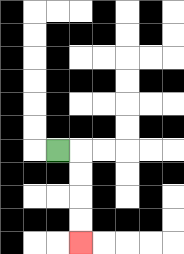{'start': '[2, 6]', 'end': '[3, 10]', 'path_directions': 'R,D,D,D,D', 'path_coordinates': '[[2, 6], [3, 6], [3, 7], [3, 8], [3, 9], [3, 10]]'}